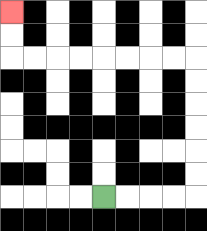{'start': '[4, 8]', 'end': '[0, 0]', 'path_directions': 'R,R,R,R,U,U,U,U,U,U,L,L,L,L,L,L,L,L,U,U', 'path_coordinates': '[[4, 8], [5, 8], [6, 8], [7, 8], [8, 8], [8, 7], [8, 6], [8, 5], [8, 4], [8, 3], [8, 2], [7, 2], [6, 2], [5, 2], [4, 2], [3, 2], [2, 2], [1, 2], [0, 2], [0, 1], [0, 0]]'}